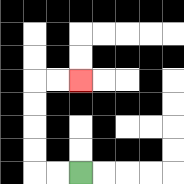{'start': '[3, 7]', 'end': '[3, 3]', 'path_directions': 'L,L,U,U,U,U,R,R', 'path_coordinates': '[[3, 7], [2, 7], [1, 7], [1, 6], [1, 5], [1, 4], [1, 3], [2, 3], [3, 3]]'}